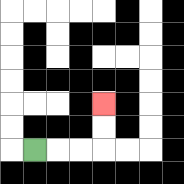{'start': '[1, 6]', 'end': '[4, 4]', 'path_directions': 'R,R,R,U,U', 'path_coordinates': '[[1, 6], [2, 6], [3, 6], [4, 6], [4, 5], [4, 4]]'}